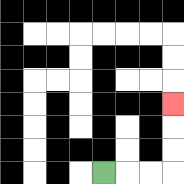{'start': '[4, 7]', 'end': '[7, 4]', 'path_directions': 'R,R,R,U,U,U', 'path_coordinates': '[[4, 7], [5, 7], [6, 7], [7, 7], [7, 6], [7, 5], [7, 4]]'}